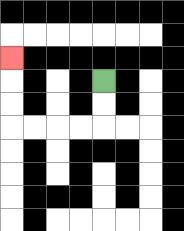{'start': '[4, 3]', 'end': '[0, 2]', 'path_directions': 'D,D,L,L,L,L,U,U,U', 'path_coordinates': '[[4, 3], [4, 4], [4, 5], [3, 5], [2, 5], [1, 5], [0, 5], [0, 4], [0, 3], [0, 2]]'}